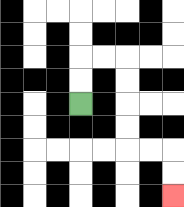{'start': '[3, 4]', 'end': '[7, 8]', 'path_directions': 'U,U,R,R,D,D,D,D,R,R,D,D', 'path_coordinates': '[[3, 4], [3, 3], [3, 2], [4, 2], [5, 2], [5, 3], [5, 4], [5, 5], [5, 6], [6, 6], [7, 6], [7, 7], [7, 8]]'}